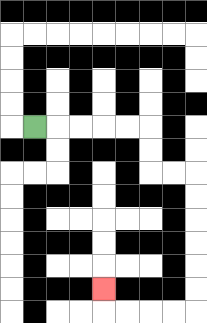{'start': '[1, 5]', 'end': '[4, 12]', 'path_directions': 'R,R,R,R,R,D,D,R,R,D,D,D,D,D,D,L,L,L,L,U', 'path_coordinates': '[[1, 5], [2, 5], [3, 5], [4, 5], [5, 5], [6, 5], [6, 6], [6, 7], [7, 7], [8, 7], [8, 8], [8, 9], [8, 10], [8, 11], [8, 12], [8, 13], [7, 13], [6, 13], [5, 13], [4, 13], [4, 12]]'}